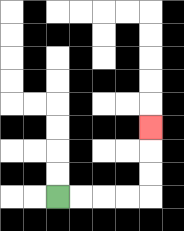{'start': '[2, 8]', 'end': '[6, 5]', 'path_directions': 'R,R,R,R,U,U,U', 'path_coordinates': '[[2, 8], [3, 8], [4, 8], [5, 8], [6, 8], [6, 7], [6, 6], [6, 5]]'}